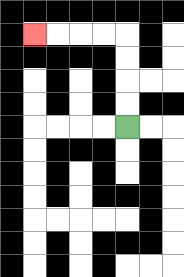{'start': '[5, 5]', 'end': '[1, 1]', 'path_directions': 'U,U,U,U,L,L,L,L', 'path_coordinates': '[[5, 5], [5, 4], [5, 3], [5, 2], [5, 1], [4, 1], [3, 1], [2, 1], [1, 1]]'}